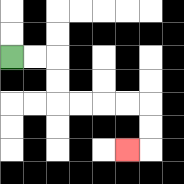{'start': '[0, 2]', 'end': '[5, 6]', 'path_directions': 'R,R,D,D,R,R,R,R,D,D,L', 'path_coordinates': '[[0, 2], [1, 2], [2, 2], [2, 3], [2, 4], [3, 4], [4, 4], [5, 4], [6, 4], [6, 5], [6, 6], [5, 6]]'}